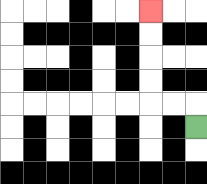{'start': '[8, 5]', 'end': '[6, 0]', 'path_directions': 'U,L,L,U,U,U,U', 'path_coordinates': '[[8, 5], [8, 4], [7, 4], [6, 4], [6, 3], [6, 2], [6, 1], [6, 0]]'}